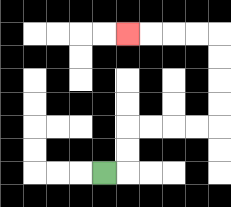{'start': '[4, 7]', 'end': '[5, 1]', 'path_directions': 'R,U,U,R,R,R,R,U,U,U,U,L,L,L,L', 'path_coordinates': '[[4, 7], [5, 7], [5, 6], [5, 5], [6, 5], [7, 5], [8, 5], [9, 5], [9, 4], [9, 3], [9, 2], [9, 1], [8, 1], [7, 1], [6, 1], [5, 1]]'}